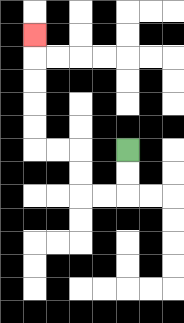{'start': '[5, 6]', 'end': '[1, 1]', 'path_directions': 'D,D,L,L,U,U,L,L,U,U,U,U,U', 'path_coordinates': '[[5, 6], [5, 7], [5, 8], [4, 8], [3, 8], [3, 7], [3, 6], [2, 6], [1, 6], [1, 5], [1, 4], [1, 3], [1, 2], [1, 1]]'}